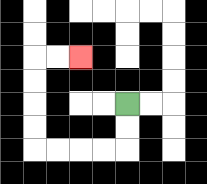{'start': '[5, 4]', 'end': '[3, 2]', 'path_directions': 'D,D,L,L,L,L,U,U,U,U,R,R', 'path_coordinates': '[[5, 4], [5, 5], [5, 6], [4, 6], [3, 6], [2, 6], [1, 6], [1, 5], [1, 4], [1, 3], [1, 2], [2, 2], [3, 2]]'}